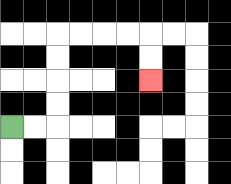{'start': '[0, 5]', 'end': '[6, 3]', 'path_directions': 'R,R,U,U,U,U,R,R,R,R,D,D', 'path_coordinates': '[[0, 5], [1, 5], [2, 5], [2, 4], [2, 3], [2, 2], [2, 1], [3, 1], [4, 1], [5, 1], [6, 1], [6, 2], [6, 3]]'}